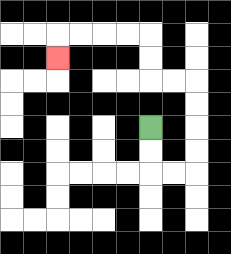{'start': '[6, 5]', 'end': '[2, 2]', 'path_directions': 'D,D,R,R,U,U,U,U,L,L,U,U,L,L,L,L,D', 'path_coordinates': '[[6, 5], [6, 6], [6, 7], [7, 7], [8, 7], [8, 6], [8, 5], [8, 4], [8, 3], [7, 3], [6, 3], [6, 2], [6, 1], [5, 1], [4, 1], [3, 1], [2, 1], [2, 2]]'}